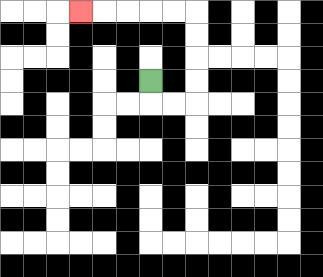{'start': '[6, 3]', 'end': '[3, 0]', 'path_directions': 'D,R,R,U,U,U,U,L,L,L,L,L', 'path_coordinates': '[[6, 3], [6, 4], [7, 4], [8, 4], [8, 3], [8, 2], [8, 1], [8, 0], [7, 0], [6, 0], [5, 0], [4, 0], [3, 0]]'}